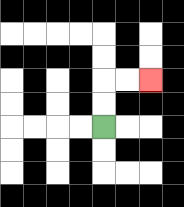{'start': '[4, 5]', 'end': '[6, 3]', 'path_directions': 'U,U,R,R', 'path_coordinates': '[[4, 5], [4, 4], [4, 3], [5, 3], [6, 3]]'}